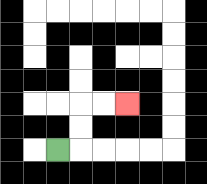{'start': '[2, 6]', 'end': '[5, 4]', 'path_directions': 'R,U,U,R,R', 'path_coordinates': '[[2, 6], [3, 6], [3, 5], [3, 4], [4, 4], [5, 4]]'}